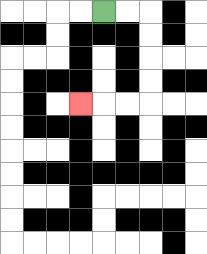{'start': '[4, 0]', 'end': '[3, 4]', 'path_directions': 'R,R,D,D,D,D,L,L,L', 'path_coordinates': '[[4, 0], [5, 0], [6, 0], [6, 1], [6, 2], [6, 3], [6, 4], [5, 4], [4, 4], [3, 4]]'}